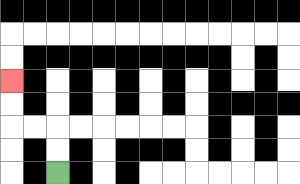{'start': '[2, 7]', 'end': '[0, 3]', 'path_directions': 'U,U,L,L,U,U', 'path_coordinates': '[[2, 7], [2, 6], [2, 5], [1, 5], [0, 5], [0, 4], [0, 3]]'}